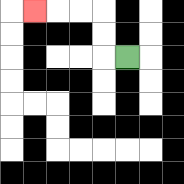{'start': '[5, 2]', 'end': '[1, 0]', 'path_directions': 'L,U,U,L,L,L', 'path_coordinates': '[[5, 2], [4, 2], [4, 1], [4, 0], [3, 0], [2, 0], [1, 0]]'}